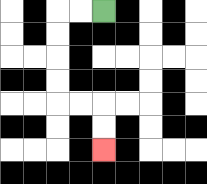{'start': '[4, 0]', 'end': '[4, 6]', 'path_directions': 'L,L,D,D,D,D,R,R,D,D', 'path_coordinates': '[[4, 0], [3, 0], [2, 0], [2, 1], [2, 2], [2, 3], [2, 4], [3, 4], [4, 4], [4, 5], [4, 6]]'}